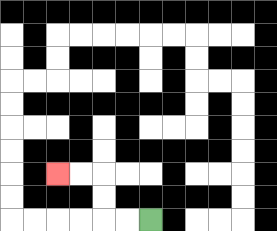{'start': '[6, 9]', 'end': '[2, 7]', 'path_directions': 'L,L,U,U,L,L', 'path_coordinates': '[[6, 9], [5, 9], [4, 9], [4, 8], [4, 7], [3, 7], [2, 7]]'}